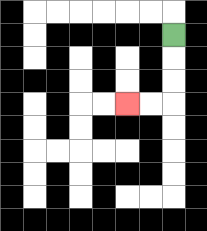{'start': '[7, 1]', 'end': '[5, 4]', 'path_directions': 'D,D,D,L,L', 'path_coordinates': '[[7, 1], [7, 2], [7, 3], [7, 4], [6, 4], [5, 4]]'}